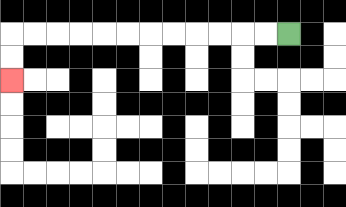{'start': '[12, 1]', 'end': '[0, 3]', 'path_directions': 'L,L,L,L,L,L,L,L,L,L,L,L,D,D', 'path_coordinates': '[[12, 1], [11, 1], [10, 1], [9, 1], [8, 1], [7, 1], [6, 1], [5, 1], [4, 1], [3, 1], [2, 1], [1, 1], [0, 1], [0, 2], [0, 3]]'}